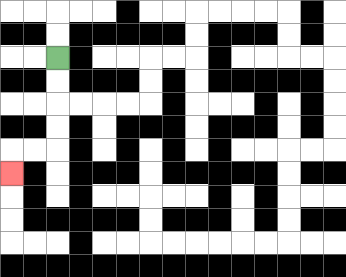{'start': '[2, 2]', 'end': '[0, 7]', 'path_directions': 'D,D,D,D,L,L,D', 'path_coordinates': '[[2, 2], [2, 3], [2, 4], [2, 5], [2, 6], [1, 6], [0, 6], [0, 7]]'}